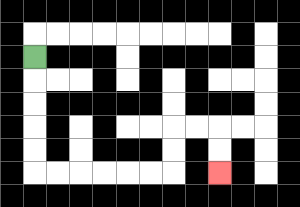{'start': '[1, 2]', 'end': '[9, 7]', 'path_directions': 'D,D,D,D,D,R,R,R,R,R,R,U,U,R,R,D,D', 'path_coordinates': '[[1, 2], [1, 3], [1, 4], [1, 5], [1, 6], [1, 7], [2, 7], [3, 7], [4, 7], [5, 7], [6, 7], [7, 7], [7, 6], [7, 5], [8, 5], [9, 5], [9, 6], [9, 7]]'}